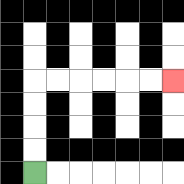{'start': '[1, 7]', 'end': '[7, 3]', 'path_directions': 'U,U,U,U,R,R,R,R,R,R', 'path_coordinates': '[[1, 7], [1, 6], [1, 5], [1, 4], [1, 3], [2, 3], [3, 3], [4, 3], [5, 3], [6, 3], [7, 3]]'}